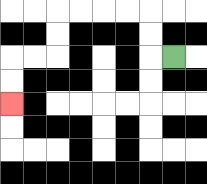{'start': '[7, 2]', 'end': '[0, 4]', 'path_directions': 'L,U,U,L,L,L,L,D,D,L,L,D,D', 'path_coordinates': '[[7, 2], [6, 2], [6, 1], [6, 0], [5, 0], [4, 0], [3, 0], [2, 0], [2, 1], [2, 2], [1, 2], [0, 2], [0, 3], [0, 4]]'}